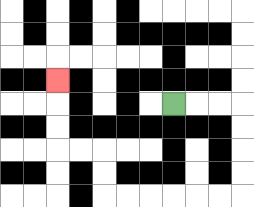{'start': '[7, 4]', 'end': '[2, 3]', 'path_directions': 'R,R,R,D,D,D,D,L,L,L,L,L,L,U,U,L,L,U,U,U', 'path_coordinates': '[[7, 4], [8, 4], [9, 4], [10, 4], [10, 5], [10, 6], [10, 7], [10, 8], [9, 8], [8, 8], [7, 8], [6, 8], [5, 8], [4, 8], [4, 7], [4, 6], [3, 6], [2, 6], [2, 5], [2, 4], [2, 3]]'}